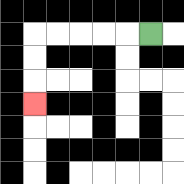{'start': '[6, 1]', 'end': '[1, 4]', 'path_directions': 'L,L,L,L,L,D,D,D', 'path_coordinates': '[[6, 1], [5, 1], [4, 1], [3, 1], [2, 1], [1, 1], [1, 2], [1, 3], [1, 4]]'}